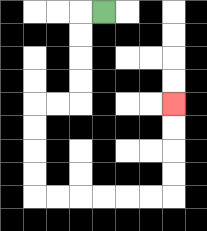{'start': '[4, 0]', 'end': '[7, 4]', 'path_directions': 'L,D,D,D,D,L,L,D,D,D,D,R,R,R,R,R,R,U,U,U,U', 'path_coordinates': '[[4, 0], [3, 0], [3, 1], [3, 2], [3, 3], [3, 4], [2, 4], [1, 4], [1, 5], [1, 6], [1, 7], [1, 8], [2, 8], [3, 8], [4, 8], [5, 8], [6, 8], [7, 8], [7, 7], [7, 6], [7, 5], [7, 4]]'}